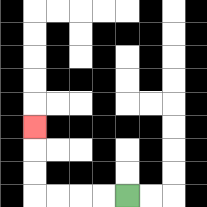{'start': '[5, 8]', 'end': '[1, 5]', 'path_directions': 'L,L,L,L,U,U,U', 'path_coordinates': '[[5, 8], [4, 8], [3, 8], [2, 8], [1, 8], [1, 7], [1, 6], [1, 5]]'}